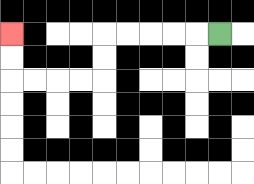{'start': '[9, 1]', 'end': '[0, 1]', 'path_directions': 'L,L,L,L,L,D,D,L,L,L,L,U,U', 'path_coordinates': '[[9, 1], [8, 1], [7, 1], [6, 1], [5, 1], [4, 1], [4, 2], [4, 3], [3, 3], [2, 3], [1, 3], [0, 3], [0, 2], [0, 1]]'}